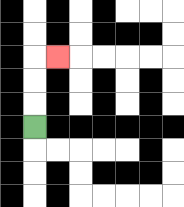{'start': '[1, 5]', 'end': '[2, 2]', 'path_directions': 'U,U,U,R', 'path_coordinates': '[[1, 5], [1, 4], [1, 3], [1, 2], [2, 2]]'}